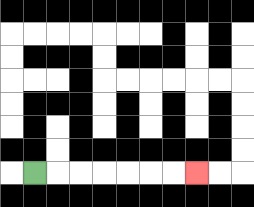{'start': '[1, 7]', 'end': '[8, 7]', 'path_directions': 'R,R,R,R,R,R,R', 'path_coordinates': '[[1, 7], [2, 7], [3, 7], [4, 7], [5, 7], [6, 7], [7, 7], [8, 7]]'}